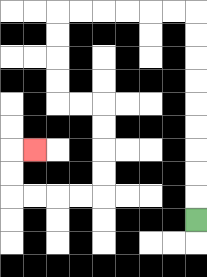{'start': '[8, 9]', 'end': '[1, 6]', 'path_directions': 'U,U,U,U,U,U,U,U,U,L,L,L,L,L,L,D,D,D,D,R,R,D,D,D,D,L,L,L,L,U,U,R', 'path_coordinates': '[[8, 9], [8, 8], [8, 7], [8, 6], [8, 5], [8, 4], [8, 3], [8, 2], [8, 1], [8, 0], [7, 0], [6, 0], [5, 0], [4, 0], [3, 0], [2, 0], [2, 1], [2, 2], [2, 3], [2, 4], [3, 4], [4, 4], [4, 5], [4, 6], [4, 7], [4, 8], [3, 8], [2, 8], [1, 8], [0, 8], [0, 7], [0, 6], [1, 6]]'}